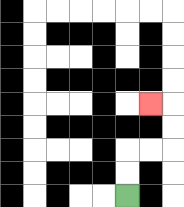{'start': '[5, 8]', 'end': '[6, 4]', 'path_directions': 'U,U,R,R,U,U,L', 'path_coordinates': '[[5, 8], [5, 7], [5, 6], [6, 6], [7, 6], [7, 5], [7, 4], [6, 4]]'}